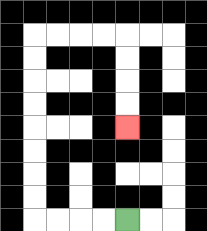{'start': '[5, 9]', 'end': '[5, 5]', 'path_directions': 'L,L,L,L,U,U,U,U,U,U,U,U,R,R,R,R,D,D,D,D', 'path_coordinates': '[[5, 9], [4, 9], [3, 9], [2, 9], [1, 9], [1, 8], [1, 7], [1, 6], [1, 5], [1, 4], [1, 3], [1, 2], [1, 1], [2, 1], [3, 1], [4, 1], [5, 1], [5, 2], [5, 3], [5, 4], [5, 5]]'}